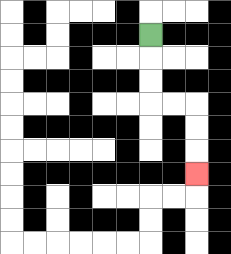{'start': '[6, 1]', 'end': '[8, 7]', 'path_directions': 'D,D,D,R,R,D,D,D', 'path_coordinates': '[[6, 1], [6, 2], [6, 3], [6, 4], [7, 4], [8, 4], [8, 5], [8, 6], [8, 7]]'}